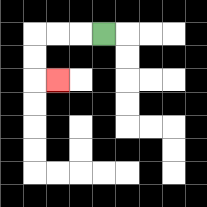{'start': '[4, 1]', 'end': '[2, 3]', 'path_directions': 'L,L,L,D,D,R', 'path_coordinates': '[[4, 1], [3, 1], [2, 1], [1, 1], [1, 2], [1, 3], [2, 3]]'}